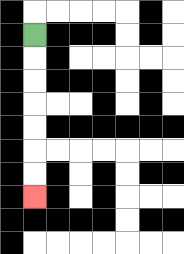{'start': '[1, 1]', 'end': '[1, 8]', 'path_directions': 'D,D,D,D,D,D,D', 'path_coordinates': '[[1, 1], [1, 2], [1, 3], [1, 4], [1, 5], [1, 6], [1, 7], [1, 8]]'}